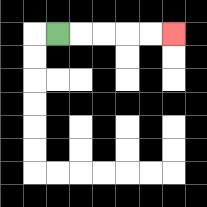{'start': '[2, 1]', 'end': '[7, 1]', 'path_directions': 'R,R,R,R,R', 'path_coordinates': '[[2, 1], [3, 1], [4, 1], [5, 1], [6, 1], [7, 1]]'}